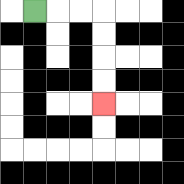{'start': '[1, 0]', 'end': '[4, 4]', 'path_directions': 'R,R,R,D,D,D,D', 'path_coordinates': '[[1, 0], [2, 0], [3, 0], [4, 0], [4, 1], [4, 2], [4, 3], [4, 4]]'}